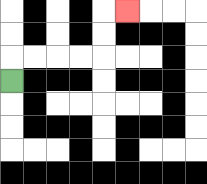{'start': '[0, 3]', 'end': '[5, 0]', 'path_directions': 'U,R,R,R,R,U,U,R', 'path_coordinates': '[[0, 3], [0, 2], [1, 2], [2, 2], [3, 2], [4, 2], [4, 1], [4, 0], [5, 0]]'}